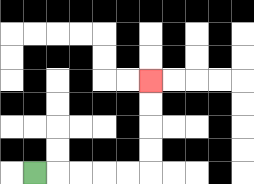{'start': '[1, 7]', 'end': '[6, 3]', 'path_directions': 'R,R,R,R,R,U,U,U,U', 'path_coordinates': '[[1, 7], [2, 7], [3, 7], [4, 7], [5, 7], [6, 7], [6, 6], [6, 5], [6, 4], [6, 3]]'}